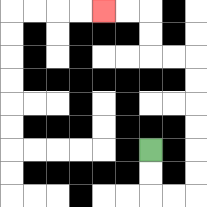{'start': '[6, 6]', 'end': '[4, 0]', 'path_directions': 'D,D,R,R,U,U,U,U,U,U,L,L,U,U,L,L', 'path_coordinates': '[[6, 6], [6, 7], [6, 8], [7, 8], [8, 8], [8, 7], [8, 6], [8, 5], [8, 4], [8, 3], [8, 2], [7, 2], [6, 2], [6, 1], [6, 0], [5, 0], [4, 0]]'}